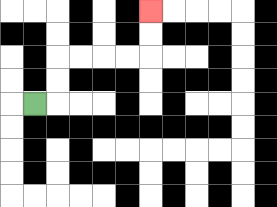{'start': '[1, 4]', 'end': '[6, 0]', 'path_directions': 'R,U,U,R,R,R,R,U,U', 'path_coordinates': '[[1, 4], [2, 4], [2, 3], [2, 2], [3, 2], [4, 2], [5, 2], [6, 2], [6, 1], [6, 0]]'}